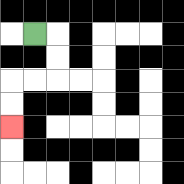{'start': '[1, 1]', 'end': '[0, 5]', 'path_directions': 'R,D,D,L,L,D,D', 'path_coordinates': '[[1, 1], [2, 1], [2, 2], [2, 3], [1, 3], [0, 3], [0, 4], [0, 5]]'}